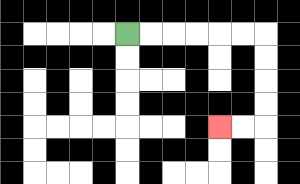{'start': '[5, 1]', 'end': '[9, 5]', 'path_directions': 'R,R,R,R,R,R,D,D,D,D,L,L', 'path_coordinates': '[[5, 1], [6, 1], [7, 1], [8, 1], [9, 1], [10, 1], [11, 1], [11, 2], [11, 3], [11, 4], [11, 5], [10, 5], [9, 5]]'}